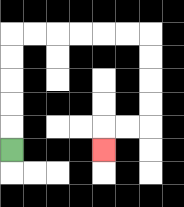{'start': '[0, 6]', 'end': '[4, 6]', 'path_directions': 'U,U,U,U,U,R,R,R,R,R,R,D,D,D,D,L,L,D', 'path_coordinates': '[[0, 6], [0, 5], [0, 4], [0, 3], [0, 2], [0, 1], [1, 1], [2, 1], [3, 1], [4, 1], [5, 1], [6, 1], [6, 2], [6, 3], [6, 4], [6, 5], [5, 5], [4, 5], [4, 6]]'}